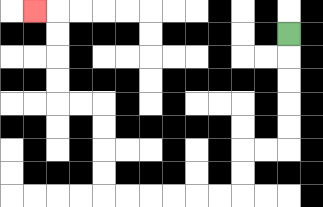{'start': '[12, 1]', 'end': '[1, 0]', 'path_directions': 'D,D,D,D,D,L,L,D,D,L,L,L,L,L,L,U,U,U,U,L,L,U,U,U,U,L', 'path_coordinates': '[[12, 1], [12, 2], [12, 3], [12, 4], [12, 5], [12, 6], [11, 6], [10, 6], [10, 7], [10, 8], [9, 8], [8, 8], [7, 8], [6, 8], [5, 8], [4, 8], [4, 7], [4, 6], [4, 5], [4, 4], [3, 4], [2, 4], [2, 3], [2, 2], [2, 1], [2, 0], [1, 0]]'}